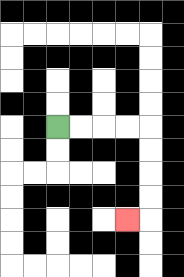{'start': '[2, 5]', 'end': '[5, 9]', 'path_directions': 'R,R,R,R,D,D,D,D,L', 'path_coordinates': '[[2, 5], [3, 5], [4, 5], [5, 5], [6, 5], [6, 6], [6, 7], [6, 8], [6, 9], [5, 9]]'}